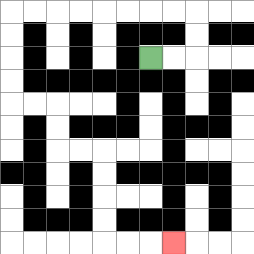{'start': '[6, 2]', 'end': '[7, 10]', 'path_directions': 'R,R,U,U,L,L,L,L,L,L,L,L,D,D,D,D,R,R,D,D,R,R,D,D,D,D,R,R,R', 'path_coordinates': '[[6, 2], [7, 2], [8, 2], [8, 1], [8, 0], [7, 0], [6, 0], [5, 0], [4, 0], [3, 0], [2, 0], [1, 0], [0, 0], [0, 1], [0, 2], [0, 3], [0, 4], [1, 4], [2, 4], [2, 5], [2, 6], [3, 6], [4, 6], [4, 7], [4, 8], [4, 9], [4, 10], [5, 10], [6, 10], [7, 10]]'}